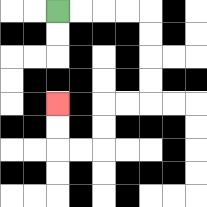{'start': '[2, 0]', 'end': '[2, 4]', 'path_directions': 'R,R,R,R,D,D,D,D,L,L,D,D,L,L,U,U', 'path_coordinates': '[[2, 0], [3, 0], [4, 0], [5, 0], [6, 0], [6, 1], [6, 2], [6, 3], [6, 4], [5, 4], [4, 4], [4, 5], [4, 6], [3, 6], [2, 6], [2, 5], [2, 4]]'}